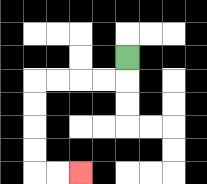{'start': '[5, 2]', 'end': '[3, 7]', 'path_directions': 'D,L,L,L,L,D,D,D,D,R,R', 'path_coordinates': '[[5, 2], [5, 3], [4, 3], [3, 3], [2, 3], [1, 3], [1, 4], [1, 5], [1, 6], [1, 7], [2, 7], [3, 7]]'}